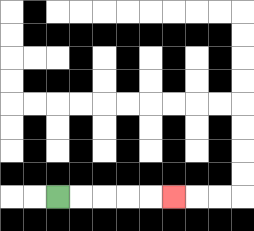{'start': '[2, 8]', 'end': '[7, 8]', 'path_directions': 'R,R,R,R,R', 'path_coordinates': '[[2, 8], [3, 8], [4, 8], [5, 8], [6, 8], [7, 8]]'}